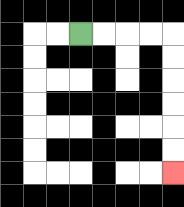{'start': '[3, 1]', 'end': '[7, 7]', 'path_directions': 'R,R,R,R,D,D,D,D,D,D', 'path_coordinates': '[[3, 1], [4, 1], [5, 1], [6, 1], [7, 1], [7, 2], [7, 3], [7, 4], [7, 5], [7, 6], [7, 7]]'}